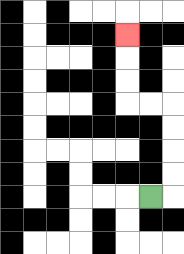{'start': '[6, 8]', 'end': '[5, 1]', 'path_directions': 'R,U,U,U,U,L,L,U,U,U', 'path_coordinates': '[[6, 8], [7, 8], [7, 7], [7, 6], [7, 5], [7, 4], [6, 4], [5, 4], [5, 3], [5, 2], [5, 1]]'}